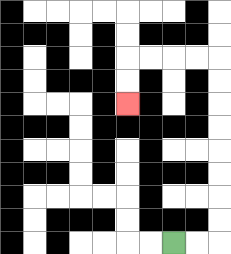{'start': '[7, 10]', 'end': '[5, 4]', 'path_directions': 'R,R,U,U,U,U,U,U,U,U,L,L,L,L,D,D', 'path_coordinates': '[[7, 10], [8, 10], [9, 10], [9, 9], [9, 8], [9, 7], [9, 6], [9, 5], [9, 4], [9, 3], [9, 2], [8, 2], [7, 2], [6, 2], [5, 2], [5, 3], [5, 4]]'}